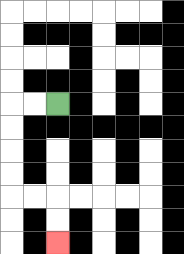{'start': '[2, 4]', 'end': '[2, 10]', 'path_directions': 'L,L,D,D,D,D,R,R,D,D', 'path_coordinates': '[[2, 4], [1, 4], [0, 4], [0, 5], [0, 6], [0, 7], [0, 8], [1, 8], [2, 8], [2, 9], [2, 10]]'}